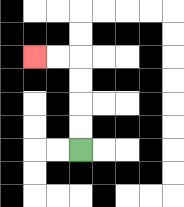{'start': '[3, 6]', 'end': '[1, 2]', 'path_directions': 'U,U,U,U,L,L', 'path_coordinates': '[[3, 6], [3, 5], [3, 4], [3, 3], [3, 2], [2, 2], [1, 2]]'}